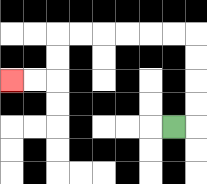{'start': '[7, 5]', 'end': '[0, 3]', 'path_directions': 'R,U,U,U,U,L,L,L,L,L,L,D,D,L,L', 'path_coordinates': '[[7, 5], [8, 5], [8, 4], [8, 3], [8, 2], [8, 1], [7, 1], [6, 1], [5, 1], [4, 1], [3, 1], [2, 1], [2, 2], [2, 3], [1, 3], [0, 3]]'}